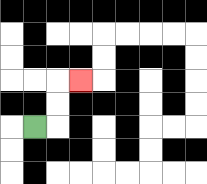{'start': '[1, 5]', 'end': '[3, 3]', 'path_directions': 'R,U,U,R', 'path_coordinates': '[[1, 5], [2, 5], [2, 4], [2, 3], [3, 3]]'}